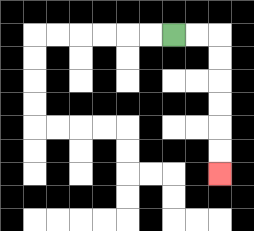{'start': '[7, 1]', 'end': '[9, 7]', 'path_directions': 'R,R,D,D,D,D,D,D', 'path_coordinates': '[[7, 1], [8, 1], [9, 1], [9, 2], [9, 3], [9, 4], [9, 5], [9, 6], [9, 7]]'}